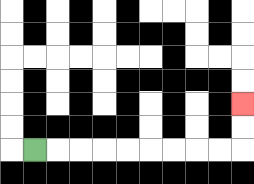{'start': '[1, 6]', 'end': '[10, 4]', 'path_directions': 'R,R,R,R,R,R,R,R,R,U,U', 'path_coordinates': '[[1, 6], [2, 6], [3, 6], [4, 6], [5, 6], [6, 6], [7, 6], [8, 6], [9, 6], [10, 6], [10, 5], [10, 4]]'}